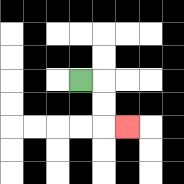{'start': '[3, 3]', 'end': '[5, 5]', 'path_directions': 'R,D,D,R', 'path_coordinates': '[[3, 3], [4, 3], [4, 4], [4, 5], [5, 5]]'}